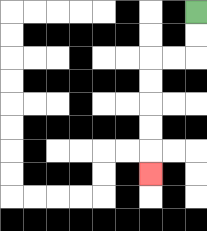{'start': '[8, 0]', 'end': '[6, 7]', 'path_directions': 'D,D,L,L,D,D,D,D,D', 'path_coordinates': '[[8, 0], [8, 1], [8, 2], [7, 2], [6, 2], [6, 3], [6, 4], [6, 5], [6, 6], [6, 7]]'}